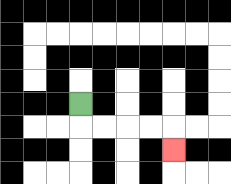{'start': '[3, 4]', 'end': '[7, 6]', 'path_directions': 'D,R,R,R,R,D', 'path_coordinates': '[[3, 4], [3, 5], [4, 5], [5, 5], [6, 5], [7, 5], [7, 6]]'}